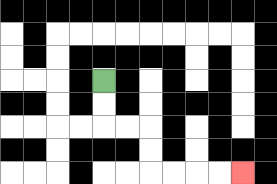{'start': '[4, 3]', 'end': '[10, 7]', 'path_directions': 'D,D,R,R,D,D,R,R,R,R', 'path_coordinates': '[[4, 3], [4, 4], [4, 5], [5, 5], [6, 5], [6, 6], [6, 7], [7, 7], [8, 7], [9, 7], [10, 7]]'}